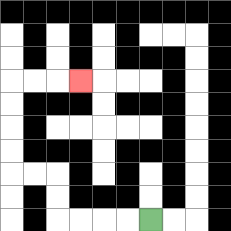{'start': '[6, 9]', 'end': '[3, 3]', 'path_directions': 'L,L,L,L,U,U,L,L,U,U,U,U,R,R,R', 'path_coordinates': '[[6, 9], [5, 9], [4, 9], [3, 9], [2, 9], [2, 8], [2, 7], [1, 7], [0, 7], [0, 6], [0, 5], [0, 4], [0, 3], [1, 3], [2, 3], [3, 3]]'}